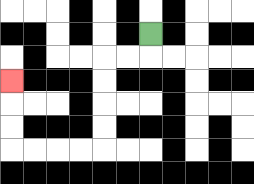{'start': '[6, 1]', 'end': '[0, 3]', 'path_directions': 'D,L,L,D,D,D,D,L,L,L,L,U,U,U', 'path_coordinates': '[[6, 1], [6, 2], [5, 2], [4, 2], [4, 3], [4, 4], [4, 5], [4, 6], [3, 6], [2, 6], [1, 6], [0, 6], [0, 5], [0, 4], [0, 3]]'}